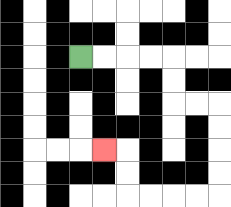{'start': '[3, 2]', 'end': '[4, 6]', 'path_directions': 'R,R,R,R,D,D,R,R,D,D,D,D,L,L,L,L,U,U,L', 'path_coordinates': '[[3, 2], [4, 2], [5, 2], [6, 2], [7, 2], [7, 3], [7, 4], [8, 4], [9, 4], [9, 5], [9, 6], [9, 7], [9, 8], [8, 8], [7, 8], [6, 8], [5, 8], [5, 7], [5, 6], [4, 6]]'}